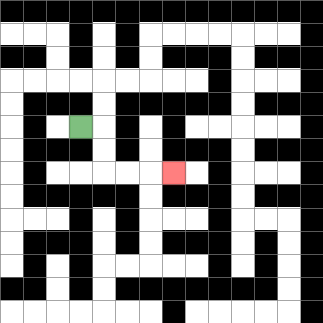{'start': '[3, 5]', 'end': '[7, 7]', 'path_directions': 'R,D,D,R,R,R', 'path_coordinates': '[[3, 5], [4, 5], [4, 6], [4, 7], [5, 7], [6, 7], [7, 7]]'}